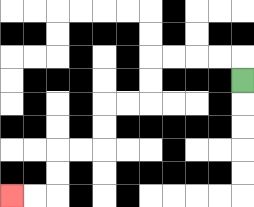{'start': '[10, 3]', 'end': '[0, 8]', 'path_directions': 'U,L,L,L,L,D,D,L,L,D,D,L,L,D,D,L,L', 'path_coordinates': '[[10, 3], [10, 2], [9, 2], [8, 2], [7, 2], [6, 2], [6, 3], [6, 4], [5, 4], [4, 4], [4, 5], [4, 6], [3, 6], [2, 6], [2, 7], [2, 8], [1, 8], [0, 8]]'}